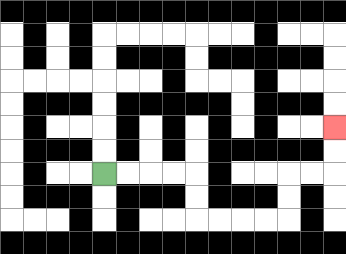{'start': '[4, 7]', 'end': '[14, 5]', 'path_directions': 'R,R,R,R,D,D,R,R,R,R,U,U,R,R,U,U', 'path_coordinates': '[[4, 7], [5, 7], [6, 7], [7, 7], [8, 7], [8, 8], [8, 9], [9, 9], [10, 9], [11, 9], [12, 9], [12, 8], [12, 7], [13, 7], [14, 7], [14, 6], [14, 5]]'}